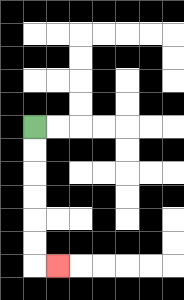{'start': '[1, 5]', 'end': '[2, 11]', 'path_directions': 'D,D,D,D,D,D,R', 'path_coordinates': '[[1, 5], [1, 6], [1, 7], [1, 8], [1, 9], [1, 10], [1, 11], [2, 11]]'}